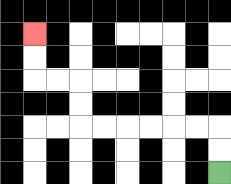{'start': '[9, 7]', 'end': '[1, 1]', 'path_directions': 'U,U,L,L,L,L,L,L,U,U,L,L,U,U', 'path_coordinates': '[[9, 7], [9, 6], [9, 5], [8, 5], [7, 5], [6, 5], [5, 5], [4, 5], [3, 5], [3, 4], [3, 3], [2, 3], [1, 3], [1, 2], [1, 1]]'}